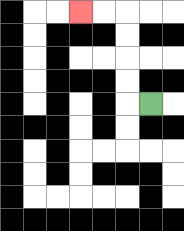{'start': '[6, 4]', 'end': '[3, 0]', 'path_directions': 'L,U,U,U,U,L,L', 'path_coordinates': '[[6, 4], [5, 4], [5, 3], [5, 2], [5, 1], [5, 0], [4, 0], [3, 0]]'}